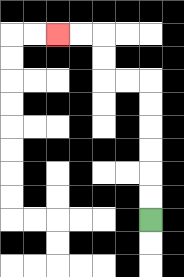{'start': '[6, 9]', 'end': '[2, 1]', 'path_directions': 'U,U,U,U,U,U,L,L,U,U,L,L', 'path_coordinates': '[[6, 9], [6, 8], [6, 7], [6, 6], [6, 5], [6, 4], [6, 3], [5, 3], [4, 3], [4, 2], [4, 1], [3, 1], [2, 1]]'}